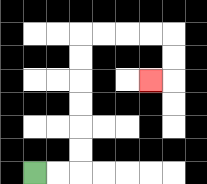{'start': '[1, 7]', 'end': '[6, 3]', 'path_directions': 'R,R,U,U,U,U,U,U,R,R,R,R,D,D,L', 'path_coordinates': '[[1, 7], [2, 7], [3, 7], [3, 6], [3, 5], [3, 4], [3, 3], [3, 2], [3, 1], [4, 1], [5, 1], [6, 1], [7, 1], [7, 2], [7, 3], [6, 3]]'}